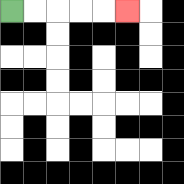{'start': '[0, 0]', 'end': '[5, 0]', 'path_directions': 'R,R,R,R,R', 'path_coordinates': '[[0, 0], [1, 0], [2, 0], [3, 0], [4, 0], [5, 0]]'}